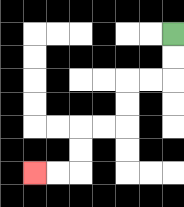{'start': '[7, 1]', 'end': '[1, 7]', 'path_directions': 'D,D,L,L,D,D,L,L,D,D,L,L', 'path_coordinates': '[[7, 1], [7, 2], [7, 3], [6, 3], [5, 3], [5, 4], [5, 5], [4, 5], [3, 5], [3, 6], [3, 7], [2, 7], [1, 7]]'}